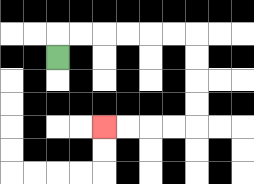{'start': '[2, 2]', 'end': '[4, 5]', 'path_directions': 'U,R,R,R,R,R,R,D,D,D,D,L,L,L,L', 'path_coordinates': '[[2, 2], [2, 1], [3, 1], [4, 1], [5, 1], [6, 1], [7, 1], [8, 1], [8, 2], [8, 3], [8, 4], [8, 5], [7, 5], [6, 5], [5, 5], [4, 5]]'}